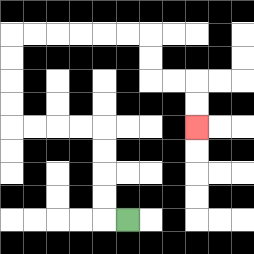{'start': '[5, 9]', 'end': '[8, 5]', 'path_directions': 'L,U,U,U,U,L,L,L,L,U,U,U,U,R,R,R,R,R,R,D,D,R,R,D,D', 'path_coordinates': '[[5, 9], [4, 9], [4, 8], [4, 7], [4, 6], [4, 5], [3, 5], [2, 5], [1, 5], [0, 5], [0, 4], [0, 3], [0, 2], [0, 1], [1, 1], [2, 1], [3, 1], [4, 1], [5, 1], [6, 1], [6, 2], [6, 3], [7, 3], [8, 3], [8, 4], [8, 5]]'}